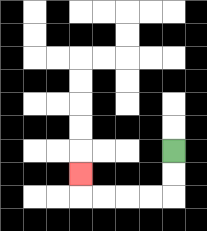{'start': '[7, 6]', 'end': '[3, 7]', 'path_directions': 'D,D,L,L,L,L,U', 'path_coordinates': '[[7, 6], [7, 7], [7, 8], [6, 8], [5, 8], [4, 8], [3, 8], [3, 7]]'}